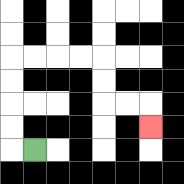{'start': '[1, 6]', 'end': '[6, 5]', 'path_directions': 'L,U,U,U,U,R,R,R,R,D,D,R,R,D', 'path_coordinates': '[[1, 6], [0, 6], [0, 5], [0, 4], [0, 3], [0, 2], [1, 2], [2, 2], [3, 2], [4, 2], [4, 3], [4, 4], [5, 4], [6, 4], [6, 5]]'}